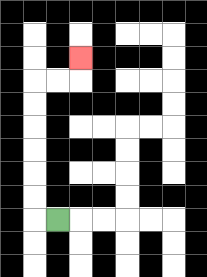{'start': '[2, 9]', 'end': '[3, 2]', 'path_directions': 'L,U,U,U,U,U,U,R,R,U', 'path_coordinates': '[[2, 9], [1, 9], [1, 8], [1, 7], [1, 6], [1, 5], [1, 4], [1, 3], [2, 3], [3, 3], [3, 2]]'}